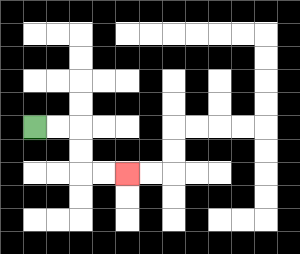{'start': '[1, 5]', 'end': '[5, 7]', 'path_directions': 'R,R,D,D,R,R', 'path_coordinates': '[[1, 5], [2, 5], [3, 5], [3, 6], [3, 7], [4, 7], [5, 7]]'}